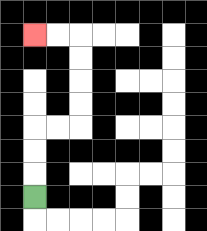{'start': '[1, 8]', 'end': '[1, 1]', 'path_directions': 'U,U,U,R,R,U,U,U,U,L,L', 'path_coordinates': '[[1, 8], [1, 7], [1, 6], [1, 5], [2, 5], [3, 5], [3, 4], [3, 3], [3, 2], [3, 1], [2, 1], [1, 1]]'}